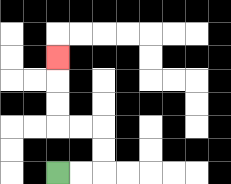{'start': '[2, 7]', 'end': '[2, 2]', 'path_directions': 'R,R,U,U,L,L,U,U,U', 'path_coordinates': '[[2, 7], [3, 7], [4, 7], [4, 6], [4, 5], [3, 5], [2, 5], [2, 4], [2, 3], [2, 2]]'}